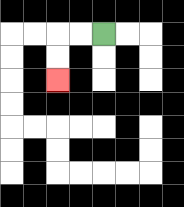{'start': '[4, 1]', 'end': '[2, 3]', 'path_directions': 'L,L,D,D', 'path_coordinates': '[[4, 1], [3, 1], [2, 1], [2, 2], [2, 3]]'}